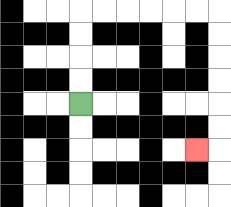{'start': '[3, 4]', 'end': '[8, 6]', 'path_directions': 'U,U,U,U,R,R,R,R,R,R,D,D,D,D,D,D,L', 'path_coordinates': '[[3, 4], [3, 3], [3, 2], [3, 1], [3, 0], [4, 0], [5, 0], [6, 0], [7, 0], [8, 0], [9, 0], [9, 1], [9, 2], [9, 3], [9, 4], [9, 5], [9, 6], [8, 6]]'}